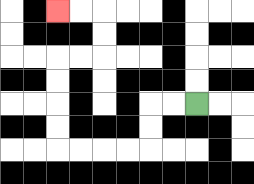{'start': '[8, 4]', 'end': '[2, 0]', 'path_directions': 'L,L,D,D,L,L,L,L,U,U,U,U,R,R,U,U,L,L', 'path_coordinates': '[[8, 4], [7, 4], [6, 4], [6, 5], [6, 6], [5, 6], [4, 6], [3, 6], [2, 6], [2, 5], [2, 4], [2, 3], [2, 2], [3, 2], [4, 2], [4, 1], [4, 0], [3, 0], [2, 0]]'}